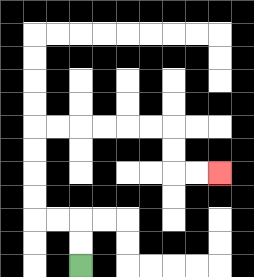{'start': '[3, 11]', 'end': '[9, 7]', 'path_directions': 'U,U,L,L,U,U,U,U,R,R,R,R,R,R,D,D,R,R', 'path_coordinates': '[[3, 11], [3, 10], [3, 9], [2, 9], [1, 9], [1, 8], [1, 7], [1, 6], [1, 5], [2, 5], [3, 5], [4, 5], [5, 5], [6, 5], [7, 5], [7, 6], [7, 7], [8, 7], [9, 7]]'}